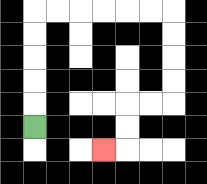{'start': '[1, 5]', 'end': '[4, 6]', 'path_directions': 'U,U,U,U,U,R,R,R,R,R,R,D,D,D,D,L,L,D,D,L', 'path_coordinates': '[[1, 5], [1, 4], [1, 3], [1, 2], [1, 1], [1, 0], [2, 0], [3, 0], [4, 0], [5, 0], [6, 0], [7, 0], [7, 1], [7, 2], [7, 3], [7, 4], [6, 4], [5, 4], [5, 5], [5, 6], [4, 6]]'}